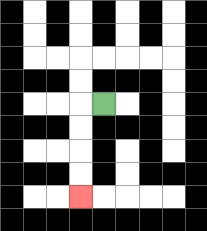{'start': '[4, 4]', 'end': '[3, 8]', 'path_directions': 'L,D,D,D,D', 'path_coordinates': '[[4, 4], [3, 4], [3, 5], [3, 6], [3, 7], [3, 8]]'}